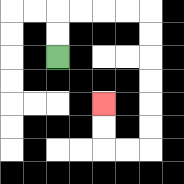{'start': '[2, 2]', 'end': '[4, 4]', 'path_directions': 'U,U,R,R,R,R,D,D,D,D,D,D,L,L,U,U', 'path_coordinates': '[[2, 2], [2, 1], [2, 0], [3, 0], [4, 0], [5, 0], [6, 0], [6, 1], [6, 2], [6, 3], [6, 4], [6, 5], [6, 6], [5, 6], [4, 6], [4, 5], [4, 4]]'}